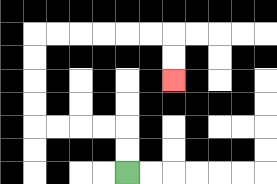{'start': '[5, 7]', 'end': '[7, 3]', 'path_directions': 'U,U,L,L,L,L,U,U,U,U,R,R,R,R,R,R,D,D', 'path_coordinates': '[[5, 7], [5, 6], [5, 5], [4, 5], [3, 5], [2, 5], [1, 5], [1, 4], [1, 3], [1, 2], [1, 1], [2, 1], [3, 1], [4, 1], [5, 1], [6, 1], [7, 1], [7, 2], [7, 3]]'}